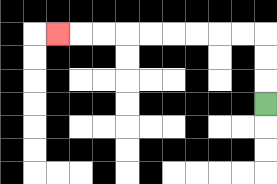{'start': '[11, 4]', 'end': '[2, 1]', 'path_directions': 'U,U,U,L,L,L,L,L,L,L,L,L', 'path_coordinates': '[[11, 4], [11, 3], [11, 2], [11, 1], [10, 1], [9, 1], [8, 1], [7, 1], [6, 1], [5, 1], [4, 1], [3, 1], [2, 1]]'}